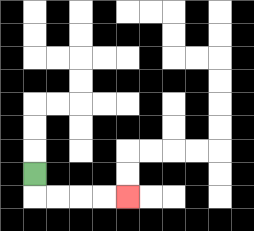{'start': '[1, 7]', 'end': '[5, 8]', 'path_directions': 'D,R,R,R,R', 'path_coordinates': '[[1, 7], [1, 8], [2, 8], [3, 8], [4, 8], [5, 8]]'}